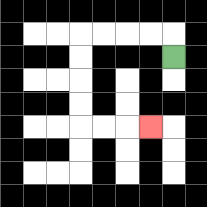{'start': '[7, 2]', 'end': '[6, 5]', 'path_directions': 'U,L,L,L,L,D,D,D,D,R,R,R', 'path_coordinates': '[[7, 2], [7, 1], [6, 1], [5, 1], [4, 1], [3, 1], [3, 2], [3, 3], [3, 4], [3, 5], [4, 5], [5, 5], [6, 5]]'}